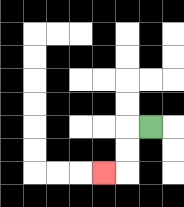{'start': '[6, 5]', 'end': '[4, 7]', 'path_directions': 'L,D,D,L', 'path_coordinates': '[[6, 5], [5, 5], [5, 6], [5, 7], [4, 7]]'}